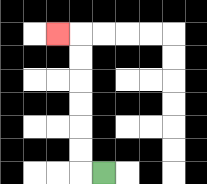{'start': '[4, 7]', 'end': '[2, 1]', 'path_directions': 'L,U,U,U,U,U,U,L', 'path_coordinates': '[[4, 7], [3, 7], [3, 6], [3, 5], [3, 4], [3, 3], [3, 2], [3, 1], [2, 1]]'}